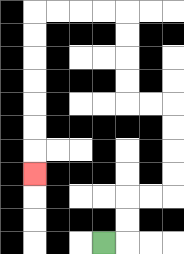{'start': '[4, 10]', 'end': '[1, 7]', 'path_directions': 'R,U,U,R,R,U,U,U,U,L,L,U,U,U,U,L,L,L,L,D,D,D,D,D,D,D', 'path_coordinates': '[[4, 10], [5, 10], [5, 9], [5, 8], [6, 8], [7, 8], [7, 7], [7, 6], [7, 5], [7, 4], [6, 4], [5, 4], [5, 3], [5, 2], [5, 1], [5, 0], [4, 0], [3, 0], [2, 0], [1, 0], [1, 1], [1, 2], [1, 3], [1, 4], [1, 5], [1, 6], [1, 7]]'}